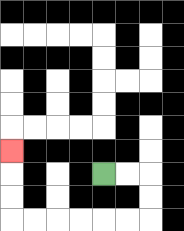{'start': '[4, 7]', 'end': '[0, 6]', 'path_directions': 'R,R,D,D,L,L,L,L,L,L,U,U,U', 'path_coordinates': '[[4, 7], [5, 7], [6, 7], [6, 8], [6, 9], [5, 9], [4, 9], [3, 9], [2, 9], [1, 9], [0, 9], [0, 8], [0, 7], [0, 6]]'}